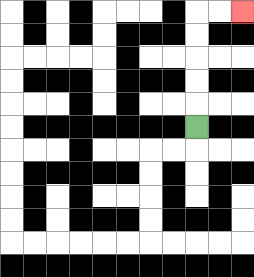{'start': '[8, 5]', 'end': '[10, 0]', 'path_directions': 'U,U,U,U,U,R,R', 'path_coordinates': '[[8, 5], [8, 4], [8, 3], [8, 2], [8, 1], [8, 0], [9, 0], [10, 0]]'}